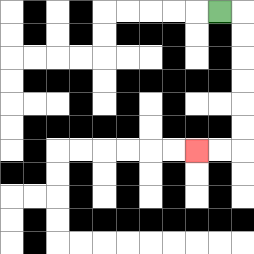{'start': '[9, 0]', 'end': '[8, 6]', 'path_directions': 'R,D,D,D,D,D,D,L,L', 'path_coordinates': '[[9, 0], [10, 0], [10, 1], [10, 2], [10, 3], [10, 4], [10, 5], [10, 6], [9, 6], [8, 6]]'}